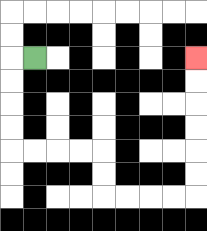{'start': '[1, 2]', 'end': '[8, 2]', 'path_directions': 'L,D,D,D,D,R,R,R,R,D,D,R,R,R,R,U,U,U,U,U,U', 'path_coordinates': '[[1, 2], [0, 2], [0, 3], [0, 4], [0, 5], [0, 6], [1, 6], [2, 6], [3, 6], [4, 6], [4, 7], [4, 8], [5, 8], [6, 8], [7, 8], [8, 8], [8, 7], [8, 6], [8, 5], [8, 4], [8, 3], [8, 2]]'}